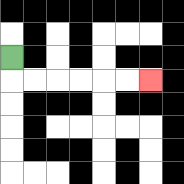{'start': '[0, 2]', 'end': '[6, 3]', 'path_directions': 'D,R,R,R,R,R,R', 'path_coordinates': '[[0, 2], [0, 3], [1, 3], [2, 3], [3, 3], [4, 3], [5, 3], [6, 3]]'}